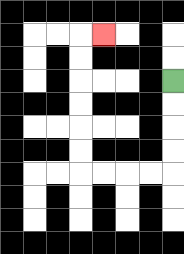{'start': '[7, 3]', 'end': '[4, 1]', 'path_directions': 'D,D,D,D,L,L,L,L,U,U,U,U,U,U,R', 'path_coordinates': '[[7, 3], [7, 4], [7, 5], [7, 6], [7, 7], [6, 7], [5, 7], [4, 7], [3, 7], [3, 6], [3, 5], [3, 4], [3, 3], [3, 2], [3, 1], [4, 1]]'}